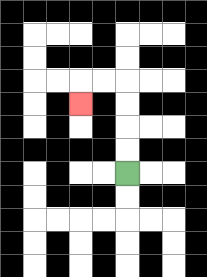{'start': '[5, 7]', 'end': '[3, 4]', 'path_directions': 'U,U,U,U,L,L,D', 'path_coordinates': '[[5, 7], [5, 6], [5, 5], [5, 4], [5, 3], [4, 3], [3, 3], [3, 4]]'}